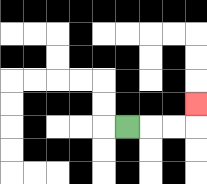{'start': '[5, 5]', 'end': '[8, 4]', 'path_directions': 'R,R,R,U', 'path_coordinates': '[[5, 5], [6, 5], [7, 5], [8, 5], [8, 4]]'}